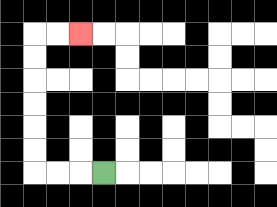{'start': '[4, 7]', 'end': '[3, 1]', 'path_directions': 'L,L,L,U,U,U,U,U,U,R,R', 'path_coordinates': '[[4, 7], [3, 7], [2, 7], [1, 7], [1, 6], [1, 5], [1, 4], [1, 3], [1, 2], [1, 1], [2, 1], [3, 1]]'}